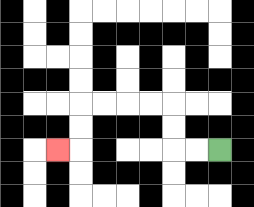{'start': '[9, 6]', 'end': '[2, 6]', 'path_directions': 'L,L,U,U,L,L,L,L,D,D,L', 'path_coordinates': '[[9, 6], [8, 6], [7, 6], [7, 5], [7, 4], [6, 4], [5, 4], [4, 4], [3, 4], [3, 5], [3, 6], [2, 6]]'}